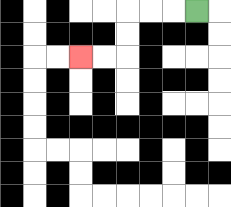{'start': '[8, 0]', 'end': '[3, 2]', 'path_directions': 'L,L,L,D,D,L,L', 'path_coordinates': '[[8, 0], [7, 0], [6, 0], [5, 0], [5, 1], [5, 2], [4, 2], [3, 2]]'}